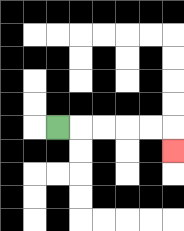{'start': '[2, 5]', 'end': '[7, 6]', 'path_directions': 'R,R,R,R,R,D', 'path_coordinates': '[[2, 5], [3, 5], [4, 5], [5, 5], [6, 5], [7, 5], [7, 6]]'}